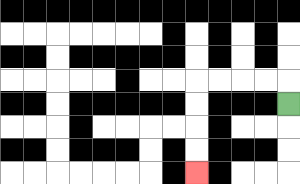{'start': '[12, 4]', 'end': '[8, 7]', 'path_directions': 'U,L,L,L,L,D,D,D,D', 'path_coordinates': '[[12, 4], [12, 3], [11, 3], [10, 3], [9, 3], [8, 3], [8, 4], [8, 5], [8, 6], [8, 7]]'}